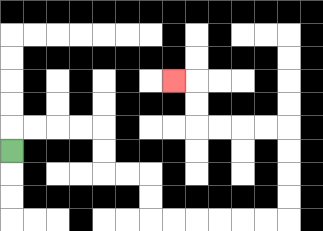{'start': '[0, 6]', 'end': '[7, 3]', 'path_directions': 'U,R,R,R,R,D,D,R,R,D,D,R,R,R,R,R,R,U,U,U,U,L,L,L,L,U,U,L', 'path_coordinates': '[[0, 6], [0, 5], [1, 5], [2, 5], [3, 5], [4, 5], [4, 6], [4, 7], [5, 7], [6, 7], [6, 8], [6, 9], [7, 9], [8, 9], [9, 9], [10, 9], [11, 9], [12, 9], [12, 8], [12, 7], [12, 6], [12, 5], [11, 5], [10, 5], [9, 5], [8, 5], [8, 4], [8, 3], [7, 3]]'}